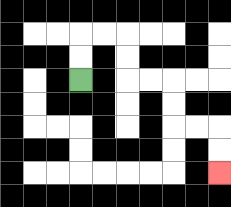{'start': '[3, 3]', 'end': '[9, 7]', 'path_directions': 'U,U,R,R,D,D,R,R,D,D,R,R,D,D', 'path_coordinates': '[[3, 3], [3, 2], [3, 1], [4, 1], [5, 1], [5, 2], [5, 3], [6, 3], [7, 3], [7, 4], [7, 5], [8, 5], [9, 5], [9, 6], [9, 7]]'}